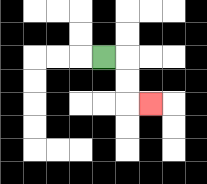{'start': '[4, 2]', 'end': '[6, 4]', 'path_directions': 'R,D,D,R', 'path_coordinates': '[[4, 2], [5, 2], [5, 3], [5, 4], [6, 4]]'}